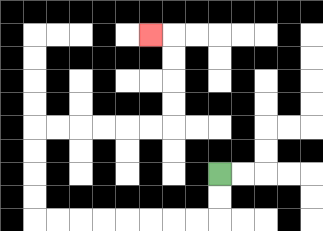{'start': '[9, 7]', 'end': '[6, 1]', 'path_directions': 'D,D,L,L,L,L,L,L,L,L,U,U,U,U,R,R,R,R,R,R,U,U,U,U,L', 'path_coordinates': '[[9, 7], [9, 8], [9, 9], [8, 9], [7, 9], [6, 9], [5, 9], [4, 9], [3, 9], [2, 9], [1, 9], [1, 8], [1, 7], [1, 6], [1, 5], [2, 5], [3, 5], [4, 5], [5, 5], [6, 5], [7, 5], [7, 4], [7, 3], [7, 2], [7, 1], [6, 1]]'}